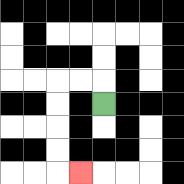{'start': '[4, 4]', 'end': '[3, 7]', 'path_directions': 'U,L,L,D,D,D,D,R', 'path_coordinates': '[[4, 4], [4, 3], [3, 3], [2, 3], [2, 4], [2, 5], [2, 6], [2, 7], [3, 7]]'}